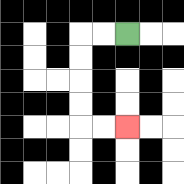{'start': '[5, 1]', 'end': '[5, 5]', 'path_directions': 'L,L,D,D,D,D,R,R', 'path_coordinates': '[[5, 1], [4, 1], [3, 1], [3, 2], [3, 3], [3, 4], [3, 5], [4, 5], [5, 5]]'}